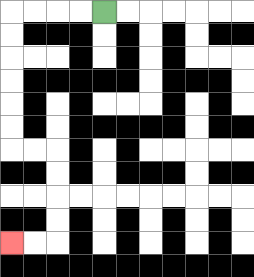{'start': '[4, 0]', 'end': '[0, 10]', 'path_directions': 'L,L,L,L,D,D,D,D,D,D,R,R,D,D,D,D,L,L', 'path_coordinates': '[[4, 0], [3, 0], [2, 0], [1, 0], [0, 0], [0, 1], [0, 2], [0, 3], [0, 4], [0, 5], [0, 6], [1, 6], [2, 6], [2, 7], [2, 8], [2, 9], [2, 10], [1, 10], [0, 10]]'}